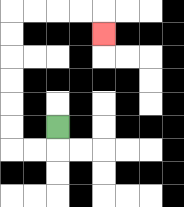{'start': '[2, 5]', 'end': '[4, 1]', 'path_directions': 'D,L,L,U,U,U,U,U,U,R,R,R,R,D', 'path_coordinates': '[[2, 5], [2, 6], [1, 6], [0, 6], [0, 5], [0, 4], [0, 3], [0, 2], [0, 1], [0, 0], [1, 0], [2, 0], [3, 0], [4, 0], [4, 1]]'}